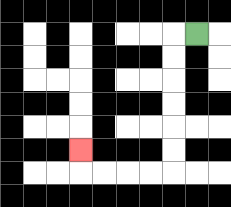{'start': '[8, 1]', 'end': '[3, 6]', 'path_directions': 'L,D,D,D,D,D,D,L,L,L,L,U', 'path_coordinates': '[[8, 1], [7, 1], [7, 2], [7, 3], [7, 4], [7, 5], [7, 6], [7, 7], [6, 7], [5, 7], [4, 7], [3, 7], [3, 6]]'}